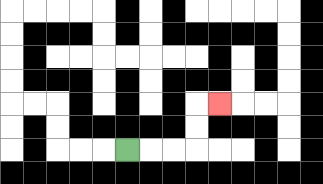{'start': '[5, 6]', 'end': '[9, 4]', 'path_directions': 'R,R,R,U,U,R', 'path_coordinates': '[[5, 6], [6, 6], [7, 6], [8, 6], [8, 5], [8, 4], [9, 4]]'}